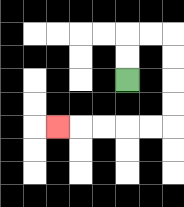{'start': '[5, 3]', 'end': '[2, 5]', 'path_directions': 'U,U,R,R,D,D,D,D,L,L,L,L,L', 'path_coordinates': '[[5, 3], [5, 2], [5, 1], [6, 1], [7, 1], [7, 2], [7, 3], [7, 4], [7, 5], [6, 5], [5, 5], [4, 5], [3, 5], [2, 5]]'}